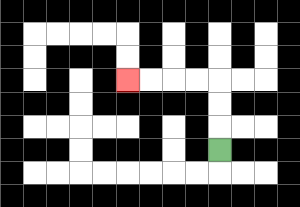{'start': '[9, 6]', 'end': '[5, 3]', 'path_directions': 'U,U,U,L,L,L,L', 'path_coordinates': '[[9, 6], [9, 5], [9, 4], [9, 3], [8, 3], [7, 3], [6, 3], [5, 3]]'}